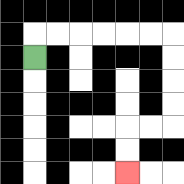{'start': '[1, 2]', 'end': '[5, 7]', 'path_directions': 'U,R,R,R,R,R,R,D,D,D,D,L,L,D,D', 'path_coordinates': '[[1, 2], [1, 1], [2, 1], [3, 1], [4, 1], [5, 1], [6, 1], [7, 1], [7, 2], [7, 3], [7, 4], [7, 5], [6, 5], [5, 5], [5, 6], [5, 7]]'}